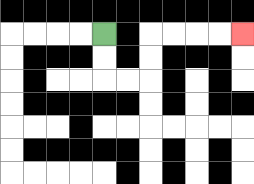{'start': '[4, 1]', 'end': '[10, 1]', 'path_directions': 'D,D,R,R,U,U,R,R,R,R', 'path_coordinates': '[[4, 1], [4, 2], [4, 3], [5, 3], [6, 3], [6, 2], [6, 1], [7, 1], [8, 1], [9, 1], [10, 1]]'}